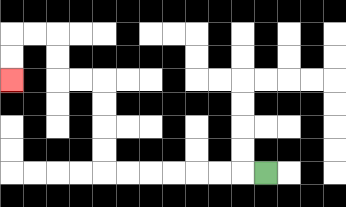{'start': '[11, 7]', 'end': '[0, 3]', 'path_directions': 'L,L,L,L,L,L,L,U,U,U,U,L,L,U,U,L,L,D,D', 'path_coordinates': '[[11, 7], [10, 7], [9, 7], [8, 7], [7, 7], [6, 7], [5, 7], [4, 7], [4, 6], [4, 5], [4, 4], [4, 3], [3, 3], [2, 3], [2, 2], [2, 1], [1, 1], [0, 1], [0, 2], [0, 3]]'}